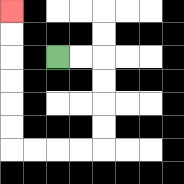{'start': '[2, 2]', 'end': '[0, 0]', 'path_directions': 'R,R,D,D,D,D,L,L,L,L,U,U,U,U,U,U', 'path_coordinates': '[[2, 2], [3, 2], [4, 2], [4, 3], [4, 4], [4, 5], [4, 6], [3, 6], [2, 6], [1, 6], [0, 6], [0, 5], [0, 4], [0, 3], [0, 2], [0, 1], [0, 0]]'}